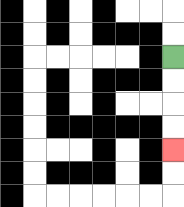{'start': '[7, 2]', 'end': '[7, 6]', 'path_directions': 'D,D,D,D', 'path_coordinates': '[[7, 2], [7, 3], [7, 4], [7, 5], [7, 6]]'}